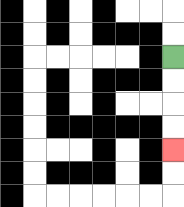{'start': '[7, 2]', 'end': '[7, 6]', 'path_directions': 'D,D,D,D', 'path_coordinates': '[[7, 2], [7, 3], [7, 4], [7, 5], [7, 6]]'}